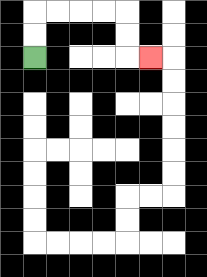{'start': '[1, 2]', 'end': '[6, 2]', 'path_directions': 'U,U,R,R,R,R,D,D,R', 'path_coordinates': '[[1, 2], [1, 1], [1, 0], [2, 0], [3, 0], [4, 0], [5, 0], [5, 1], [5, 2], [6, 2]]'}